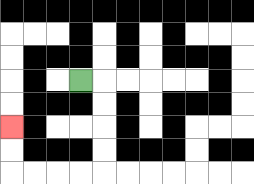{'start': '[3, 3]', 'end': '[0, 5]', 'path_directions': 'R,D,D,D,D,L,L,L,L,U,U', 'path_coordinates': '[[3, 3], [4, 3], [4, 4], [4, 5], [4, 6], [4, 7], [3, 7], [2, 7], [1, 7], [0, 7], [0, 6], [0, 5]]'}